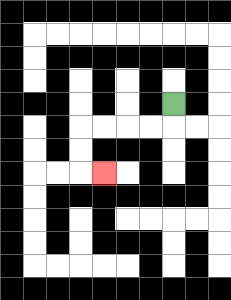{'start': '[7, 4]', 'end': '[4, 7]', 'path_directions': 'D,L,L,L,L,D,D,R', 'path_coordinates': '[[7, 4], [7, 5], [6, 5], [5, 5], [4, 5], [3, 5], [3, 6], [3, 7], [4, 7]]'}